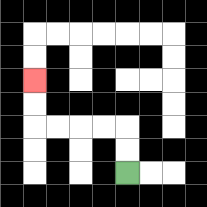{'start': '[5, 7]', 'end': '[1, 3]', 'path_directions': 'U,U,L,L,L,L,U,U', 'path_coordinates': '[[5, 7], [5, 6], [5, 5], [4, 5], [3, 5], [2, 5], [1, 5], [1, 4], [1, 3]]'}